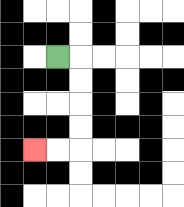{'start': '[2, 2]', 'end': '[1, 6]', 'path_directions': 'R,D,D,D,D,L,L', 'path_coordinates': '[[2, 2], [3, 2], [3, 3], [3, 4], [3, 5], [3, 6], [2, 6], [1, 6]]'}